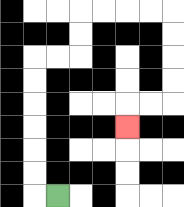{'start': '[2, 8]', 'end': '[5, 5]', 'path_directions': 'L,U,U,U,U,U,U,R,R,U,U,R,R,R,R,D,D,D,D,L,L,D', 'path_coordinates': '[[2, 8], [1, 8], [1, 7], [1, 6], [1, 5], [1, 4], [1, 3], [1, 2], [2, 2], [3, 2], [3, 1], [3, 0], [4, 0], [5, 0], [6, 0], [7, 0], [7, 1], [7, 2], [7, 3], [7, 4], [6, 4], [5, 4], [5, 5]]'}